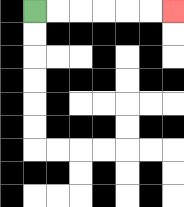{'start': '[1, 0]', 'end': '[7, 0]', 'path_directions': 'R,R,R,R,R,R', 'path_coordinates': '[[1, 0], [2, 0], [3, 0], [4, 0], [5, 0], [6, 0], [7, 0]]'}